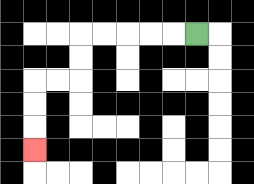{'start': '[8, 1]', 'end': '[1, 6]', 'path_directions': 'L,L,L,L,L,D,D,L,L,D,D,D', 'path_coordinates': '[[8, 1], [7, 1], [6, 1], [5, 1], [4, 1], [3, 1], [3, 2], [3, 3], [2, 3], [1, 3], [1, 4], [1, 5], [1, 6]]'}